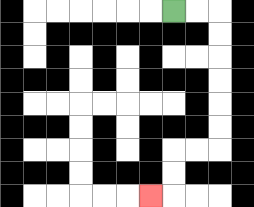{'start': '[7, 0]', 'end': '[6, 8]', 'path_directions': 'R,R,D,D,D,D,D,D,L,L,D,D,L', 'path_coordinates': '[[7, 0], [8, 0], [9, 0], [9, 1], [9, 2], [9, 3], [9, 4], [9, 5], [9, 6], [8, 6], [7, 6], [7, 7], [7, 8], [6, 8]]'}